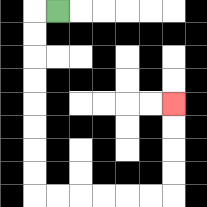{'start': '[2, 0]', 'end': '[7, 4]', 'path_directions': 'L,D,D,D,D,D,D,D,D,R,R,R,R,R,R,U,U,U,U', 'path_coordinates': '[[2, 0], [1, 0], [1, 1], [1, 2], [1, 3], [1, 4], [1, 5], [1, 6], [1, 7], [1, 8], [2, 8], [3, 8], [4, 8], [5, 8], [6, 8], [7, 8], [7, 7], [7, 6], [7, 5], [7, 4]]'}